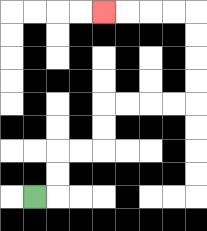{'start': '[1, 8]', 'end': '[4, 0]', 'path_directions': 'R,U,U,R,R,U,U,R,R,R,R,U,U,U,U,L,L,L,L', 'path_coordinates': '[[1, 8], [2, 8], [2, 7], [2, 6], [3, 6], [4, 6], [4, 5], [4, 4], [5, 4], [6, 4], [7, 4], [8, 4], [8, 3], [8, 2], [8, 1], [8, 0], [7, 0], [6, 0], [5, 0], [4, 0]]'}